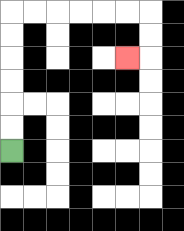{'start': '[0, 6]', 'end': '[5, 2]', 'path_directions': 'U,U,U,U,U,U,R,R,R,R,R,R,D,D,L', 'path_coordinates': '[[0, 6], [0, 5], [0, 4], [0, 3], [0, 2], [0, 1], [0, 0], [1, 0], [2, 0], [3, 0], [4, 0], [5, 0], [6, 0], [6, 1], [6, 2], [5, 2]]'}